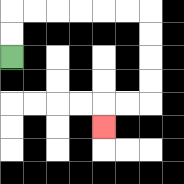{'start': '[0, 2]', 'end': '[4, 5]', 'path_directions': 'U,U,R,R,R,R,R,R,D,D,D,D,L,L,D', 'path_coordinates': '[[0, 2], [0, 1], [0, 0], [1, 0], [2, 0], [3, 0], [4, 0], [5, 0], [6, 0], [6, 1], [6, 2], [6, 3], [6, 4], [5, 4], [4, 4], [4, 5]]'}